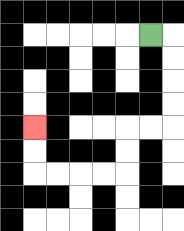{'start': '[6, 1]', 'end': '[1, 5]', 'path_directions': 'R,D,D,D,D,L,L,D,D,L,L,L,L,U,U', 'path_coordinates': '[[6, 1], [7, 1], [7, 2], [7, 3], [7, 4], [7, 5], [6, 5], [5, 5], [5, 6], [5, 7], [4, 7], [3, 7], [2, 7], [1, 7], [1, 6], [1, 5]]'}